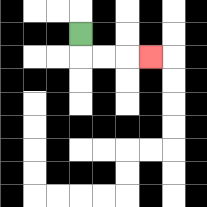{'start': '[3, 1]', 'end': '[6, 2]', 'path_directions': 'D,R,R,R', 'path_coordinates': '[[3, 1], [3, 2], [4, 2], [5, 2], [6, 2]]'}